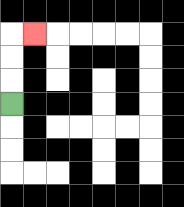{'start': '[0, 4]', 'end': '[1, 1]', 'path_directions': 'U,U,U,R', 'path_coordinates': '[[0, 4], [0, 3], [0, 2], [0, 1], [1, 1]]'}